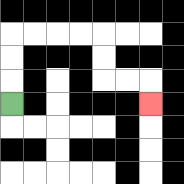{'start': '[0, 4]', 'end': '[6, 4]', 'path_directions': 'U,U,U,R,R,R,R,D,D,R,R,D', 'path_coordinates': '[[0, 4], [0, 3], [0, 2], [0, 1], [1, 1], [2, 1], [3, 1], [4, 1], [4, 2], [4, 3], [5, 3], [6, 3], [6, 4]]'}